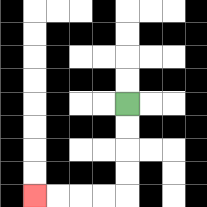{'start': '[5, 4]', 'end': '[1, 8]', 'path_directions': 'D,D,D,D,L,L,L,L', 'path_coordinates': '[[5, 4], [5, 5], [5, 6], [5, 7], [5, 8], [4, 8], [3, 8], [2, 8], [1, 8]]'}